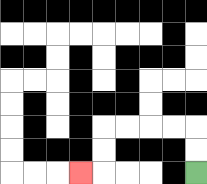{'start': '[8, 7]', 'end': '[3, 7]', 'path_directions': 'U,U,L,L,L,L,D,D,L', 'path_coordinates': '[[8, 7], [8, 6], [8, 5], [7, 5], [6, 5], [5, 5], [4, 5], [4, 6], [4, 7], [3, 7]]'}